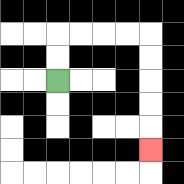{'start': '[2, 3]', 'end': '[6, 6]', 'path_directions': 'U,U,R,R,R,R,D,D,D,D,D', 'path_coordinates': '[[2, 3], [2, 2], [2, 1], [3, 1], [4, 1], [5, 1], [6, 1], [6, 2], [6, 3], [6, 4], [6, 5], [6, 6]]'}